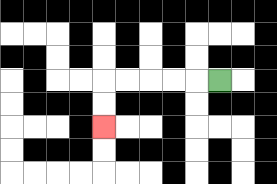{'start': '[9, 3]', 'end': '[4, 5]', 'path_directions': 'L,L,L,L,L,D,D', 'path_coordinates': '[[9, 3], [8, 3], [7, 3], [6, 3], [5, 3], [4, 3], [4, 4], [4, 5]]'}